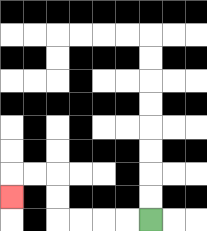{'start': '[6, 9]', 'end': '[0, 8]', 'path_directions': 'L,L,L,L,U,U,L,L,D', 'path_coordinates': '[[6, 9], [5, 9], [4, 9], [3, 9], [2, 9], [2, 8], [2, 7], [1, 7], [0, 7], [0, 8]]'}